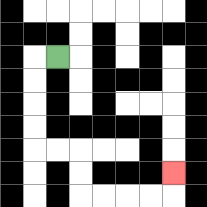{'start': '[2, 2]', 'end': '[7, 7]', 'path_directions': 'L,D,D,D,D,R,R,D,D,R,R,R,R,U', 'path_coordinates': '[[2, 2], [1, 2], [1, 3], [1, 4], [1, 5], [1, 6], [2, 6], [3, 6], [3, 7], [3, 8], [4, 8], [5, 8], [6, 8], [7, 8], [7, 7]]'}